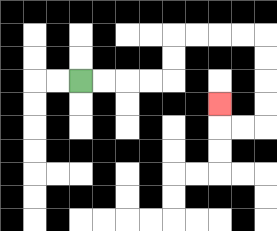{'start': '[3, 3]', 'end': '[9, 4]', 'path_directions': 'R,R,R,R,U,U,R,R,R,R,D,D,D,D,L,L,U', 'path_coordinates': '[[3, 3], [4, 3], [5, 3], [6, 3], [7, 3], [7, 2], [7, 1], [8, 1], [9, 1], [10, 1], [11, 1], [11, 2], [11, 3], [11, 4], [11, 5], [10, 5], [9, 5], [9, 4]]'}